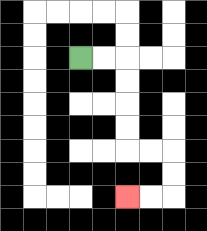{'start': '[3, 2]', 'end': '[5, 8]', 'path_directions': 'R,R,D,D,D,D,R,R,D,D,L,L', 'path_coordinates': '[[3, 2], [4, 2], [5, 2], [5, 3], [5, 4], [5, 5], [5, 6], [6, 6], [7, 6], [7, 7], [7, 8], [6, 8], [5, 8]]'}